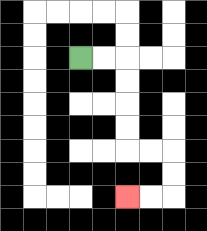{'start': '[3, 2]', 'end': '[5, 8]', 'path_directions': 'R,R,D,D,D,D,R,R,D,D,L,L', 'path_coordinates': '[[3, 2], [4, 2], [5, 2], [5, 3], [5, 4], [5, 5], [5, 6], [6, 6], [7, 6], [7, 7], [7, 8], [6, 8], [5, 8]]'}